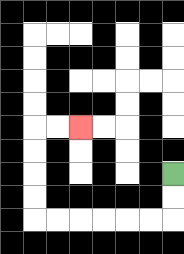{'start': '[7, 7]', 'end': '[3, 5]', 'path_directions': 'D,D,L,L,L,L,L,L,U,U,U,U,R,R', 'path_coordinates': '[[7, 7], [7, 8], [7, 9], [6, 9], [5, 9], [4, 9], [3, 9], [2, 9], [1, 9], [1, 8], [1, 7], [1, 6], [1, 5], [2, 5], [3, 5]]'}